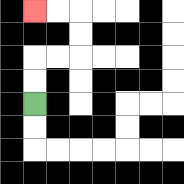{'start': '[1, 4]', 'end': '[1, 0]', 'path_directions': 'U,U,R,R,U,U,L,L', 'path_coordinates': '[[1, 4], [1, 3], [1, 2], [2, 2], [3, 2], [3, 1], [3, 0], [2, 0], [1, 0]]'}